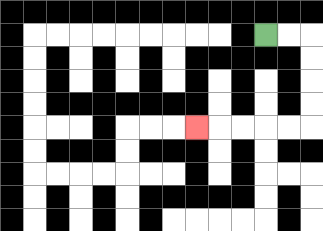{'start': '[11, 1]', 'end': '[8, 5]', 'path_directions': 'R,R,D,D,D,D,L,L,L,L,L', 'path_coordinates': '[[11, 1], [12, 1], [13, 1], [13, 2], [13, 3], [13, 4], [13, 5], [12, 5], [11, 5], [10, 5], [9, 5], [8, 5]]'}